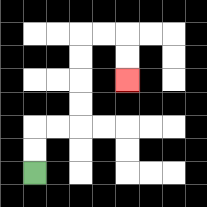{'start': '[1, 7]', 'end': '[5, 3]', 'path_directions': 'U,U,R,R,U,U,U,U,R,R,D,D', 'path_coordinates': '[[1, 7], [1, 6], [1, 5], [2, 5], [3, 5], [3, 4], [3, 3], [3, 2], [3, 1], [4, 1], [5, 1], [5, 2], [5, 3]]'}